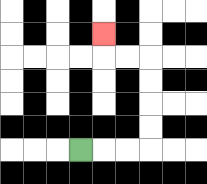{'start': '[3, 6]', 'end': '[4, 1]', 'path_directions': 'R,R,R,U,U,U,U,L,L,U', 'path_coordinates': '[[3, 6], [4, 6], [5, 6], [6, 6], [6, 5], [6, 4], [6, 3], [6, 2], [5, 2], [4, 2], [4, 1]]'}